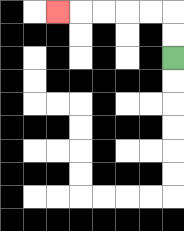{'start': '[7, 2]', 'end': '[2, 0]', 'path_directions': 'U,U,L,L,L,L,L', 'path_coordinates': '[[7, 2], [7, 1], [7, 0], [6, 0], [5, 0], [4, 0], [3, 0], [2, 0]]'}